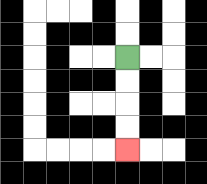{'start': '[5, 2]', 'end': '[5, 6]', 'path_directions': 'D,D,D,D', 'path_coordinates': '[[5, 2], [5, 3], [5, 4], [5, 5], [5, 6]]'}